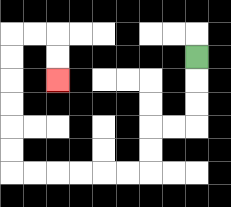{'start': '[8, 2]', 'end': '[2, 3]', 'path_directions': 'D,D,D,L,L,D,D,L,L,L,L,L,L,U,U,U,U,U,U,R,R,D,D', 'path_coordinates': '[[8, 2], [8, 3], [8, 4], [8, 5], [7, 5], [6, 5], [6, 6], [6, 7], [5, 7], [4, 7], [3, 7], [2, 7], [1, 7], [0, 7], [0, 6], [0, 5], [0, 4], [0, 3], [0, 2], [0, 1], [1, 1], [2, 1], [2, 2], [2, 3]]'}